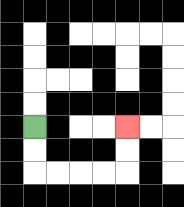{'start': '[1, 5]', 'end': '[5, 5]', 'path_directions': 'D,D,R,R,R,R,U,U', 'path_coordinates': '[[1, 5], [1, 6], [1, 7], [2, 7], [3, 7], [4, 7], [5, 7], [5, 6], [5, 5]]'}